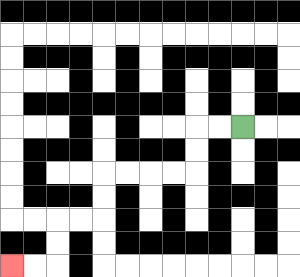{'start': '[10, 5]', 'end': '[0, 11]', 'path_directions': 'L,L,D,D,L,L,L,L,D,D,L,L,D,D,L,L', 'path_coordinates': '[[10, 5], [9, 5], [8, 5], [8, 6], [8, 7], [7, 7], [6, 7], [5, 7], [4, 7], [4, 8], [4, 9], [3, 9], [2, 9], [2, 10], [2, 11], [1, 11], [0, 11]]'}